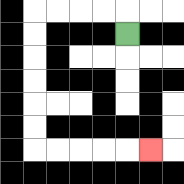{'start': '[5, 1]', 'end': '[6, 6]', 'path_directions': 'U,L,L,L,L,D,D,D,D,D,D,R,R,R,R,R', 'path_coordinates': '[[5, 1], [5, 0], [4, 0], [3, 0], [2, 0], [1, 0], [1, 1], [1, 2], [1, 3], [1, 4], [1, 5], [1, 6], [2, 6], [3, 6], [4, 6], [5, 6], [6, 6]]'}